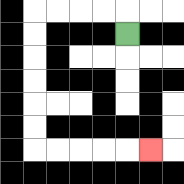{'start': '[5, 1]', 'end': '[6, 6]', 'path_directions': 'U,L,L,L,L,D,D,D,D,D,D,R,R,R,R,R', 'path_coordinates': '[[5, 1], [5, 0], [4, 0], [3, 0], [2, 0], [1, 0], [1, 1], [1, 2], [1, 3], [1, 4], [1, 5], [1, 6], [2, 6], [3, 6], [4, 6], [5, 6], [6, 6]]'}